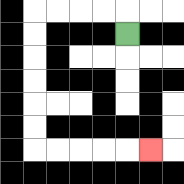{'start': '[5, 1]', 'end': '[6, 6]', 'path_directions': 'U,L,L,L,L,D,D,D,D,D,D,R,R,R,R,R', 'path_coordinates': '[[5, 1], [5, 0], [4, 0], [3, 0], [2, 0], [1, 0], [1, 1], [1, 2], [1, 3], [1, 4], [1, 5], [1, 6], [2, 6], [3, 6], [4, 6], [5, 6], [6, 6]]'}